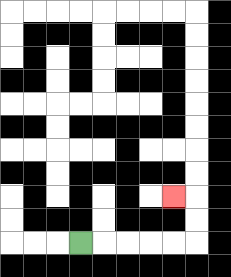{'start': '[3, 10]', 'end': '[7, 8]', 'path_directions': 'R,R,R,R,R,U,U,L', 'path_coordinates': '[[3, 10], [4, 10], [5, 10], [6, 10], [7, 10], [8, 10], [8, 9], [8, 8], [7, 8]]'}